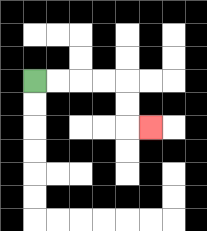{'start': '[1, 3]', 'end': '[6, 5]', 'path_directions': 'R,R,R,R,D,D,R', 'path_coordinates': '[[1, 3], [2, 3], [3, 3], [4, 3], [5, 3], [5, 4], [5, 5], [6, 5]]'}